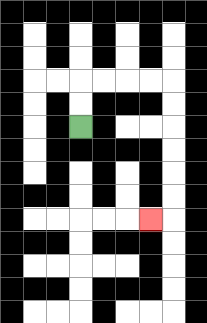{'start': '[3, 5]', 'end': '[6, 9]', 'path_directions': 'U,U,R,R,R,R,D,D,D,D,D,D,L', 'path_coordinates': '[[3, 5], [3, 4], [3, 3], [4, 3], [5, 3], [6, 3], [7, 3], [7, 4], [7, 5], [7, 6], [7, 7], [7, 8], [7, 9], [6, 9]]'}